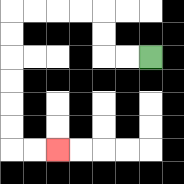{'start': '[6, 2]', 'end': '[2, 6]', 'path_directions': 'L,L,U,U,L,L,L,L,D,D,D,D,D,D,R,R', 'path_coordinates': '[[6, 2], [5, 2], [4, 2], [4, 1], [4, 0], [3, 0], [2, 0], [1, 0], [0, 0], [0, 1], [0, 2], [0, 3], [0, 4], [0, 5], [0, 6], [1, 6], [2, 6]]'}